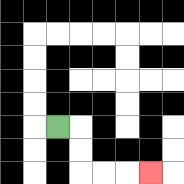{'start': '[2, 5]', 'end': '[6, 7]', 'path_directions': 'R,D,D,R,R,R', 'path_coordinates': '[[2, 5], [3, 5], [3, 6], [3, 7], [4, 7], [5, 7], [6, 7]]'}